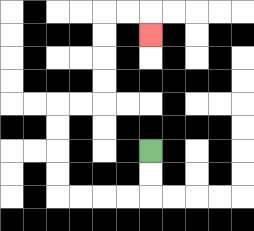{'start': '[6, 6]', 'end': '[6, 1]', 'path_directions': 'D,D,L,L,L,L,U,U,U,U,R,R,U,U,U,U,R,R,D', 'path_coordinates': '[[6, 6], [6, 7], [6, 8], [5, 8], [4, 8], [3, 8], [2, 8], [2, 7], [2, 6], [2, 5], [2, 4], [3, 4], [4, 4], [4, 3], [4, 2], [4, 1], [4, 0], [5, 0], [6, 0], [6, 1]]'}